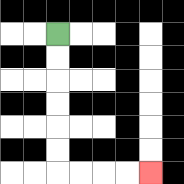{'start': '[2, 1]', 'end': '[6, 7]', 'path_directions': 'D,D,D,D,D,D,R,R,R,R', 'path_coordinates': '[[2, 1], [2, 2], [2, 3], [2, 4], [2, 5], [2, 6], [2, 7], [3, 7], [4, 7], [5, 7], [6, 7]]'}